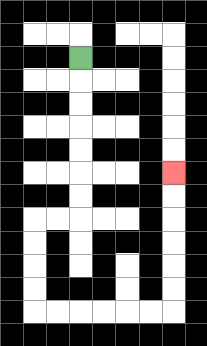{'start': '[3, 2]', 'end': '[7, 7]', 'path_directions': 'D,D,D,D,D,D,D,L,L,D,D,D,D,R,R,R,R,R,R,U,U,U,U,U,U', 'path_coordinates': '[[3, 2], [3, 3], [3, 4], [3, 5], [3, 6], [3, 7], [3, 8], [3, 9], [2, 9], [1, 9], [1, 10], [1, 11], [1, 12], [1, 13], [2, 13], [3, 13], [4, 13], [5, 13], [6, 13], [7, 13], [7, 12], [7, 11], [7, 10], [7, 9], [7, 8], [7, 7]]'}